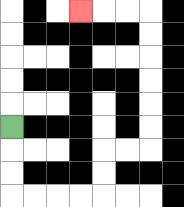{'start': '[0, 5]', 'end': '[3, 0]', 'path_directions': 'D,D,D,R,R,R,R,U,U,R,R,U,U,U,U,U,U,L,L,L', 'path_coordinates': '[[0, 5], [0, 6], [0, 7], [0, 8], [1, 8], [2, 8], [3, 8], [4, 8], [4, 7], [4, 6], [5, 6], [6, 6], [6, 5], [6, 4], [6, 3], [6, 2], [6, 1], [6, 0], [5, 0], [4, 0], [3, 0]]'}